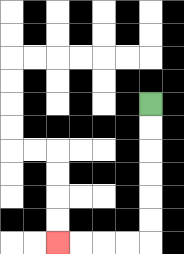{'start': '[6, 4]', 'end': '[2, 10]', 'path_directions': 'D,D,D,D,D,D,L,L,L,L', 'path_coordinates': '[[6, 4], [6, 5], [6, 6], [6, 7], [6, 8], [6, 9], [6, 10], [5, 10], [4, 10], [3, 10], [2, 10]]'}